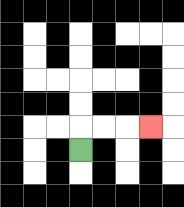{'start': '[3, 6]', 'end': '[6, 5]', 'path_directions': 'U,R,R,R', 'path_coordinates': '[[3, 6], [3, 5], [4, 5], [5, 5], [6, 5]]'}